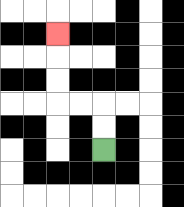{'start': '[4, 6]', 'end': '[2, 1]', 'path_directions': 'U,U,L,L,U,U,U', 'path_coordinates': '[[4, 6], [4, 5], [4, 4], [3, 4], [2, 4], [2, 3], [2, 2], [2, 1]]'}